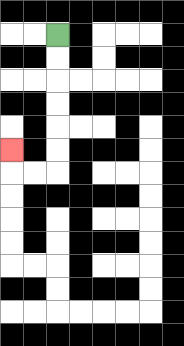{'start': '[2, 1]', 'end': '[0, 6]', 'path_directions': 'D,D,D,D,D,D,L,L,U', 'path_coordinates': '[[2, 1], [2, 2], [2, 3], [2, 4], [2, 5], [2, 6], [2, 7], [1, 7], [0, 7], [0, 6]]'}